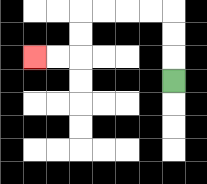{'start': '[7, 3]', 'end': '[1, 2]', 'path_directions': 'U,U,U,L,L,L,L,D,D,L,L', 'path_coordinates': '[[7, 3], [7, 2], [7, 1], [7, 0], [6, 0], [5, 0], [4, 0], [3, 0], [3, 1], [3, 2], [2, 2], [1, 2]]'}